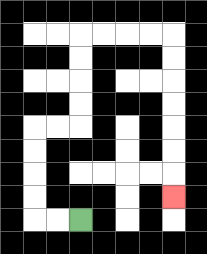{'start': '[3, 9]', 'end': '[7, 8]', 'path_directions': 'L,L,U,U,U,U,R,R,U,U,U,U,R,R,R,R,D,D,D,D,D,D,D', 'path_coordinates': '[[3, 9], [2, 9], [1, 9], [1, 8], [1, 7], [1, 6], [1, 5], [2, 5], [3, 5], [3, 4], [3, 3], [3, 2], [3, 1], [4, 1], [5, 1], [6, 1], [7, 1], [7, 2], [7, 3], [7, 4], [7, 5], [7, 6], [7, 7], [7, 8]]'}